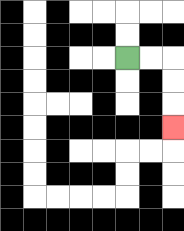{'start': '[5, 2]', 'end': '[7, 5]', 'path_directions': 'R,R,D,D,D', 'path_coordinates': '[[5, 2], [6, 2], [7, 2], [7, 3], [7, 4], [7, 5]]'}